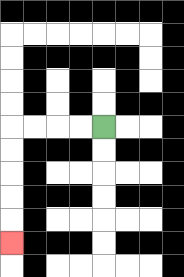{'start': '[4, 5]', 'end': '[0, 10]', 'path_directions': 'L,L,L,L,D,D,D,D,D', 'path_coordinates': '[[4, 5], [3, 5], [2, 5], [1, 5], [0, 5], [0, 6], [0, 7], [0, 8], [0, 9], [0, 10]]'}